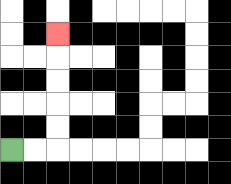{'start': '[0, 6]', 'end': '[2, 1]', 'path_directions': 'R,R,U,U,U,U,U', 'path_coordinates': '[[0, 6], [1, 6], [2, 6], [2, 5], [2, 4], [2, 3], [2, 2], [2, 1]]'}